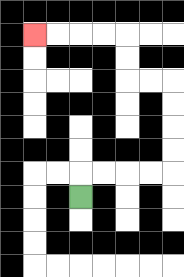{'start': '[3, 8]', 'end': '[1, 1]', 'path_directions': 'U,R,R,R,R,U,U,U,U,L,L,U,U,L,L,L,L', 'path_coordinates': '[[3, 8], [3, 7], [4, 7], [5, 7], [6, 7], [7, 7], [7, 6], [7, 5], [7, 4], [7, 3], [6, 3], [5, 3], [5, 2], [5, 1], [4, 1], [3, 1], [2, 1], [1, 1]]'}